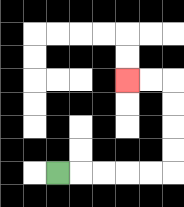{'start': '[2, 7]', 'end': '[5, 3]', 'path_directions': 'R,R,R,R,R,U,U,U,U,L,L', 'path_coordinates': '[[2, 7], [3, 7], [4, 7], [5, 7], [6, 7], [7, 7], [7, 6], [7, 5], [7, 4], [7, 3], [6, 3], [5, 3]]'}